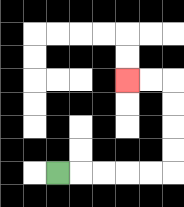{'start': '[2, 7]', 'end': '[5, 3]', 'path_directions': 'R,R,R,R,R,U,U,U,U,L,L', 'path_coordinates': '[[2, 7], [3, 7], [4, 7], [5, 7], [6, 7], [7, 7], [7, 6], [7, 5], [7, 4], [7, 3], [6, 3], [5, 3]]'}